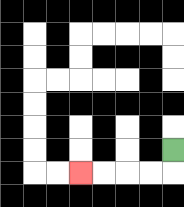{'start': '[7, 6]', 'end': '[3, 7]', 'path_directions': 'D,L,L,L,L', 'path_coordinates': '[[7, 6], [7, 7], [6, 7], [5, 7], [4, 7], [3, 7]]'}